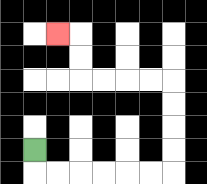{'start': '[1, 6]', 'end': '[2, 1]', 'path_directions': 'D,R,R,R,R,R,R,U,U,U,U,L,L,L,L,U,U,L', 'path_coordinates': '[[1, 6], [1, 7], [2, 7], [3, 7], [4, 7], [5, 7], [6, 7], [7, 7], [7, 6], [7, 5], [7, 4], [7, 3], [6, 3], [5, 3], [4, 3], [3, 3], [3, 2], [3, 1], [2, 1]]'}